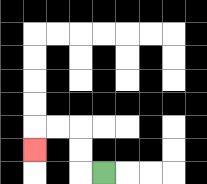{'start': '[4, 7]', 'end': '[1, 6]', 'path_directions': 'L,U,U,L,L,D', 'path_coordinates': '[[4, 7], [3, 7], [3, 6], [3, 5], [2, 5], [1, 5], [1, 6]]'}